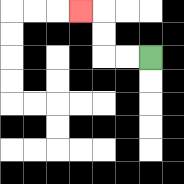{'start': '[6, 2]', 'end': '[3, 0]', 'path_directions': 'L,L,U,U,L', 'path_coordinates': '[[6, 2], [5, 2], [4, 2], [4, 1], [4, 0], [3, 0]]'}